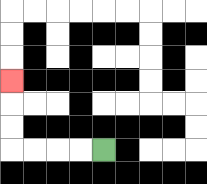{'start': '[4, 6]', 'end': '[0, 3]', 'path_directions': 'L,L,L,L,U,U,U', 'path_coordinates': '[[4, 6], [3, 6], [2, 6], [1, 6], [0, 6], [0, 5], [0, 4], [0, 3]]'}